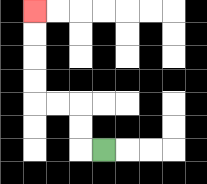{'start': '[4, 6]', 'end': '[1, 0]', 'path_directions': 'L,U,U,L,L,U,U,U,U', 'path_coordinates': '[[4, 6], [3, 6], [3, 5], [3, 4], [2, 4], [1, 4], [1, 3], [1, 2], [1, 1], [1, 0]]'}